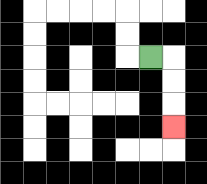{'start': '[6, 2]', 'end': '[7, 5]', 'path_directions': 'R,D,D,D', 'path_coordinates': '[[6, 2], [7, 2], [7, 3], [7, 4], [7, 5]]'}